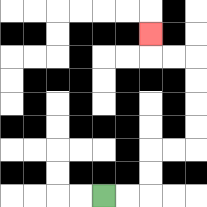{'start': '[4, 8]', 'end': '[6, 1]', 'path_directions': 'R,R,U,U,R,R,U,U,U,U,L,L,U', 'path_coordinates': '[[4, 8], [5, 8], [6, 8], [6, 7], [6, 6], [7, 6], [8, 6], [8, 5], [8, 4], [8, 3], [8, 2], [7, 2], [6, 2], [6, 1]]'}